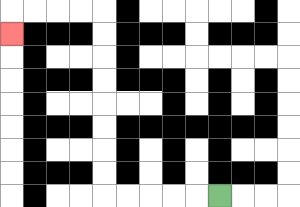{'start': '[9, 8]', 'end': '[0, 1]', 'path_directions': 'L,L,L,L,L,U,U,U,U,U,U,U,U,L,L,L,L,D', 'path_coordinates': '[[9, 8], [8, 8], [7, 8], [6, 8], [5, 8], [4, 8], [4, 7], [4, 6], [4, 5], [4, 4], [4, 3], [4, 2], [4, 1], [4, 0], [3, 0], [2, 0], [1, 0], [0, 0], [0, 1]]'}